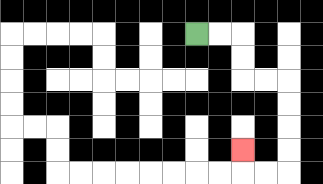{'start': '[8, 1]', 'end': '[10, 6]', 'path_directions': 'R,R,D,D,R,R,D,D,D,D,L,L,U', 'path_coordinates': '[[8, 1], [9, 1], [10, 1], [10, 2], [10, 3], [11, 3], [12, 3], [12, 4], [12, 5], [12, 6], [12, 7], [11, 7], [10, 7], [10, 6]]'}